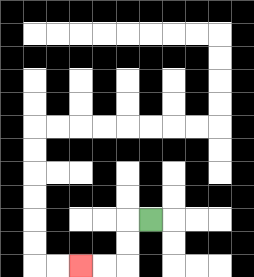{'start': '[6, 9]', 'end': '[3, 11]', 'path_directions': 'L,D,D,L,L', 'path_coordinates': '[[6, 9], [5, 9], [5, 10], [5, 11], [4, 11], [3, 11]]'}